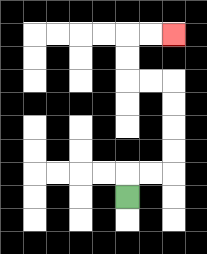{'start': '[5, 8]', 'end': '[7, 1]', 'path_directions': 'U,R,R,U,U,U,U,L,L,U,U,R,R', 'path_coordinates': '[[5, 8], [5, 7], [6, 7], [7, 7], [7, 6], [7, 5], [7, 4], [7, 3], [6, 3], [5, 3], [5, 2], [5, 1], [6, 1], [7, 1]]'}